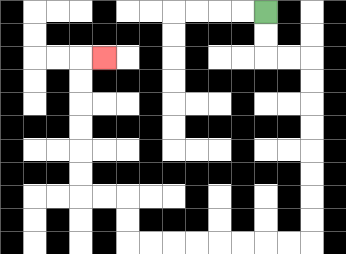{'start': '[11, 0]', 'end': '[4, 2]', 'path_directions': 'D,D,R,R,D,D,D,D,D,D,D,D,L,L,L,L,L,L,L,L,U,U,L,L,U,U,U,U,U,U,R', 'path_coordinates': '[[11, 0], [11, 1], [11, 2], [12, 2], [13, 2], [13, 3], [13, 4], [13, 5], [13, 6], [13, 7], [13, 8], [13, 9], [13, 10], [12, 10], [11, 10], [10, 10], [9, 10], [8, 10], [7, 10], [6, 10], [5, 10], [5, 9], [5, 8], [4, 8], [3, 8], [3, 7], [3, 6], [3, 5], [3, 4], [3, 3], [3, 2], [4, 2]]'}